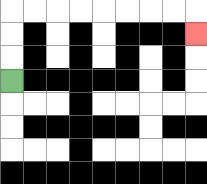{'start': '[0, 3]', 'end': '[8, 1]', 'path_directions': 'U,U,U,R,R,R,R,R,R,R,R,D', 'path_coordinates': '[[0, 3], [0, 2], [0, 1], [0, 0], [1, 0], [2, 0], [3, 0], [4, 0], [5, 0], [6, 0], [7, 0], [8, 0], [8, 1]]'}